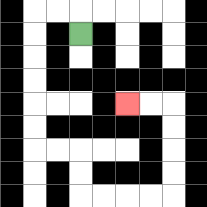{'start': '[3, 1]', 'end': '[5, 4]', 'path_directions': 'U,L,L,D,D,D,D,D,D,R,R,D,D,R,R,R,R,U,U,U,U,L,L', 'path_coordinates': '[[3, 1], [3, 0], [2, 0], [1, 0], [1, 1], [1, 2], [1, 3], [1, 4], [1, 5], [1, 6], [2, 6], [3, 6], [3, 7], [3, 8], [4, 8], [5, 8], [6, 8], [7, 8], [7, 7], [7, 6], [7, 5], [7, 4], [6, 4], [5, 4]]'}